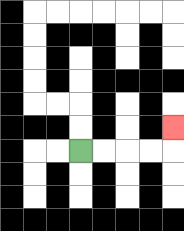{'start': '[3, 6]', 'end': '[7, 5]', 'path_directions': 'R,R,R,R,U', 'path_coordinates': '[[3, 6], [4, 6], [5, 6], [6, 6], [7, 6], [7, 5]]'}